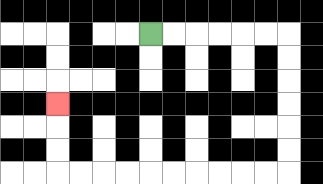{'start': '[6, 1]', 'end': '[2, 4]', 'path_directions': 'R,R,R,R,R,R,D,D,D,D,D,D,L,L,L,L,L,L,L,L,L,L,U,U,U', 'path_coordinates': '[[6, 1], [7, 1], [8, 1], [9, 1], [10, 1], [11, 1], [12, 1], [12, 2], [12, 3], [12, 4], [12, 5], [12, 6], [12, 7], [11, 7], [10, 7], [9, 7], [8, 7], [7, 7], [6, 7], [5, 7], [4, 7], [3, 7], [2, 7], [2, 6], [2, 5], [2, 4]]'}